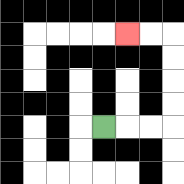{'start': '[4, 5]', 'end': '[5, 1]', 'path_directions': 'R,R,R,U,U,U,U,L,L', 'path_coordinates': '[[4, 5], [5, 5], [6, 5], [7, 5], [7, 4], [7, 3], [7, 2], [7, 1], [6, 1], [5, 1]]'}